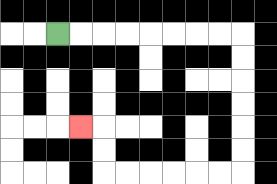{'start': '[2, 1]', 'end': '[3, 5]', 'path_directions': 'R,R,R,R,R,R,R,R,D,D,D,D,D,D,L,L,L,L,L,L,U,U,L', 'path_coordinates': '[[2, 1], [3, 1], [4, 1], [5, 1], [6, 1], [7, 1], [8, 1], [9, 1], [10, 1], [10, 2], [10, 3], [10, 4], [10, 5], [10, 6], [10, 7], [9, 7], [8, 7], [7, 7], [6, 7], [5, 7], [4, 7], [4, 6], [4, 5], [3, 5]]'}